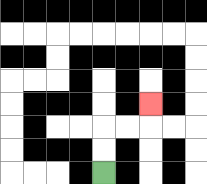{'start': '[4, 7]', 'end': '[6, 4]', 'path_directions': 'U,U,R,R,U', 'path_coordinates': '[[4, 7], [4, 6], [4, 5], [5, 5], [6, 5], [6, 4]]'}